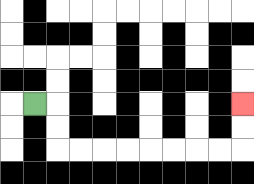{'start': '[1, 4]', 'end': '[10, 4]', 'path_directions': 'R,D,D,R,R,R,R,R,R,R,R,U,U', 'path_coordinates': '[[1, 4], [2, 4], [2, 5], [2, 6], [3, 6], [4, 6], [5, 6], [6, 6], [7, 6], [8, 6], [9, 6], [10, 6], [10, 5], [10, 4]]'}